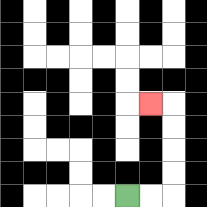{'start': '[5, 8]', 'end': '[6, 4]', 'path_directions': 'R,R,U,U,U,U,L', 'path_coordinates': '[[5, 8], [6, 8], [7, 8], [7, 7], [7, 6], [7, 5], [7, 4], [6, 4]]'}